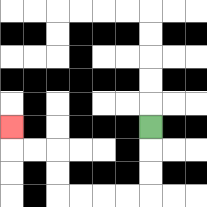{'start': '[6, 5]', 'end': '[0, 5]', 'path_directions': 'D,D,D,L,L,L,L,U,U,L,L,U', 'path_coordinates': '[[6, 5], [6, 6], [6, 7], [6, 8], [5, 8], [4, 8], [3, 8], [2, 8], [2, 7], [2, 6], [1, 6], [0, 6], [0, 5]]'}